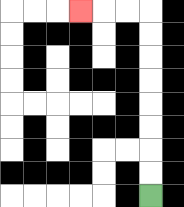{'start': '[6, 8]', 'end': '[3, 0]', 'path_directions': 'U,U,U,U,U,U,U,U,L,L,L', 'path_coordinates': '[[6, 8], [6, 7], [6, 6], [6, 5], [6, 4], [6, 3], [6, 2], [6, 1], [6, 0], [5, 0], [4, 0], [3, 0]]'}